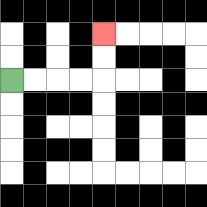{'start': '[0, 3]', 'end': '[4, 1]', 'path_directions': 'R,R,R,R,U,U', 'path_coordinates': '[[0, 3], [1, 3], [2, 3], [3, 3], [4, 3], [4, 2], [4, 1]]'}